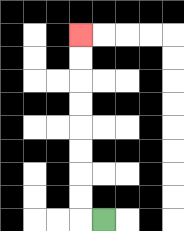{'start': '[4, 9]', 'end': '[3, 1]', 'path_directions': 'L,U,U,U,U,U,U,U,U', 'path_coordinates': '[[4, 9], [3, 9], [3, 8], [3, 7], [3, 6], [3, 5], [3, 4], [3, 3], [3, 2], [3, 1]]'}